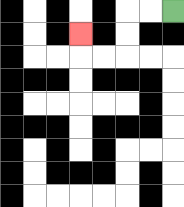{'start': '[7, 0]', 'end': '[3, 1]', 'path_directions': 'L,L,D,D,L,L,U', 'path_coordinates': '[[7, 0], [6, 0], [5, 0], [5, 1], [5, 2], [4, 2], [3, 2], [3, 1]]'}